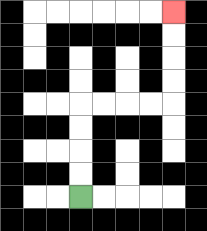{'start': '[3, 8]', 'end': '[7, 0]', 'path_directions': 'U,U,U,U,R,R,R,R,U,U,U,U', 'path_coordinates': '[[3, 8], [3, 7], [3, 6], [3, 5], [3, 4], [4, 4], [5, 4], [6, 4], [7, 4], [7, 3], [7, 2], [7, 1], [7, 0]]'}